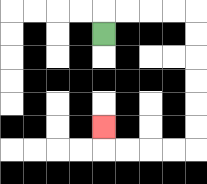{'start': '[4, 1]', 'end': '[4, 5]', 'path_directions': 'U,R,R,R,R,D,D,D,D,D,D,L,L,L,L,U', 'path_coordinates': '[[4, 1], [4, 0], [5, 0], [6, 0], [7, 0], [8, 0], [8, 1], [8, 2], [8, 3], [8, 4], [8, 5], [8, 6], [7, 6], [6, 6], [5, 6], [4, 6], [4, 5]]'}